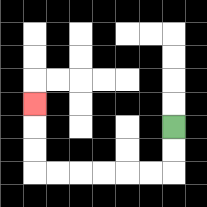{'start': '[7, 5]', 'end': '[1, 4]', 'path_directions': 'D,D,L,L,L,L,L,L,U,U,U', 'path_coordinates': '[[7, 5], [7, 6], [7, 7], [6, 7], [5, 7], [4, 7], [3, 7], [2, 7], [1, 7], [1, 6], [1, 5], [1, 4]]'}